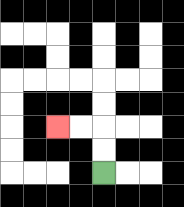{'start': '[4, 7]', 'end': '[2, 5]', 'path_directions': 'U,U,L,L', 'path_coordinates': '[[4, 7], [4, 6], [4, 5], [3, 5], [2, 5]]'}